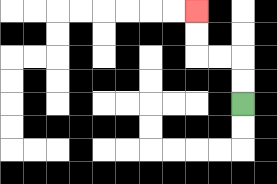{'start': '[10, 4]', 'end': '[8, 0]', 'path_directions': 'U,U,L,L,U,U', 'path_coordinates': '[[10, 4], [10, 3], [10, 2], [9, 2], [8, 2], [8, 1], [8, 0]]'}